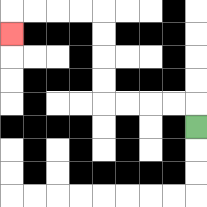{'start': '[8, 5]', 'end': '[0, 1]', 'path_directions': 'U,L,L,L,L,U,U,U,U,L,L,L,L,D', 'path_coordinates': '[[8, 5], [8, 4], [7, 4], [6, 4], [5, 4], [4, 4], [4, 3], [4, 2], [4, 1], [4, 0], [3, 0], [2, 0], [1, 0], [0, 0], [0, 1]]'}